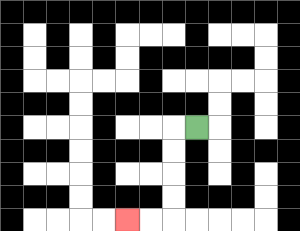{'start': '[8, 5]', 'end': '[5, 9]', 'path_directions': 'L,D,D,D,D,L,L', 'path_coordinates': '[[8, 5], [7, 5], [7, 6], [7, 7], [7, 8], [7, 9], [6, 9], [5, 9]]'}